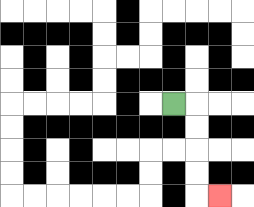{'start': '[7, 4]', 'end': '[9, 8]', 'path_directions': 'R,D,D,D,D,R', 'path_coordinates': '[[7, 4], [8, 4], [8, 5], [8, 6], [8, 7], [8, 8], [9, 8]]'}